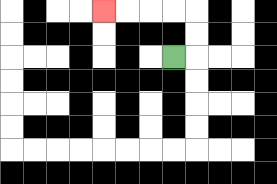{'start': '[7, 2]', 'end': '[4, 0]', 'path_directions': 'R,U,U,L,L,L,L', 'path_coordinates': '[[7, 2], [8, 2], [8, 1], [8, 0], [7, 0], [6, 0], [5, 0], [4, 0]]'}